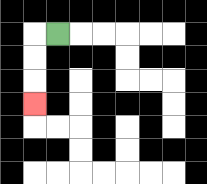{'start': '[2, 1]', 'end': '[1, 4]', 'path_directions': 'L,D,D,D', 'path_coordinates': '[[2, 1], [1, 1], [1, 2], [1, 3], [1, 4]]'}